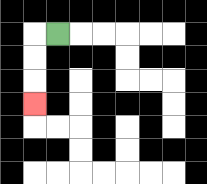{'start': '[2, 1]', 'end': '[1, 4]', 'path_directions': 'L,D,D,D', 'path_coordinates': '[[2, 1], [1, 1], [1, 2], [1, 3], [1, 4]]'}